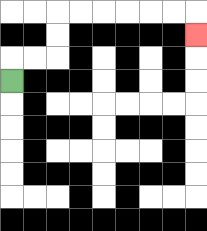{'start': '[0, 3]', 'end': '[8, 1]', 'path_directions': 'U,R,R,U,U,R,R,R,R,R,R,D', 'path_coordinates': '[[0, 3], [0, 2], [1, 2], [2, 2], [2, 1], [2, 0], [3, 0], [4, 0], [5, 0], [6, 0], [7, 0], [8, 0], [8, 1]]'}